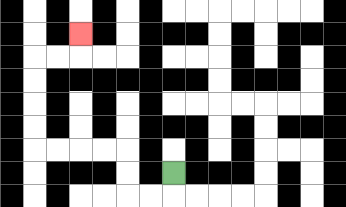{'start': '[7, 7]', 'end': '[3, 1]', 'path_directions': 'D,L,L,U,U,L,L,L,L,U,U,U,U,R,R,U', 'path_coordinates': '[[7, 7], [7, 8], [6, 8], [5, 8], [5, 7], [5, 6], [4, 6], [3, 6], [2, 6], [1, 6], [1, 5], [1, 4], [1, 3], [1, 2], [2, 2], [3, 2], [3, 1]]'}